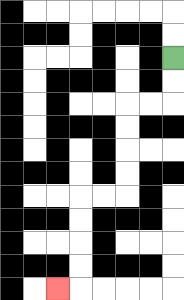{'start': '[7, 2]', 'end': '[2, 12]', 'path_directions': 'D,D,L,L,D,D,D,D,L,L,D,D,D,D,L', 'path_coordinates': '[[7, 2], [7, 3], [7, 4], [6, 4], [5, 4], [5, 5], [5, 6], [5, 7], [5, 8], [4, 8], [3, 8], [3, 9], [3, 10], [3, 11], [3, 12], [2, 12]]'}